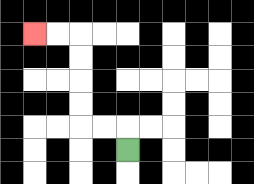{'start': '[5, 6]', 'end': '[1, 1]', 'path_directions': 'U,L,L,U,U,U,U,L,L', 'path_coordinates': '[[5, 6], [5, 5], [4, 5], [3, 5], [3, 4], [3, 3], [3, 2], [3, 1], [2, 1], [1, 1]]'}